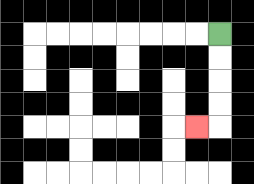{'start': '[9, 1]', 'end': '[8, 5]', 'path_directions': 'D,D,D,D,L', 'path_coordinates': '[[9, 1], [9, 2], [9, 3], [9, 4], [9, 5], [8, 5]]'}